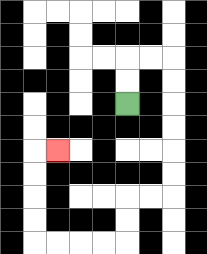{'start': '[5, 4]', 'end': '[2, 6]', 'path_directions': 'U,U,R,R,D,D,D,D,D,D,L,L,D,D,L,L,L,L,U,U,U,U,R', 'path_coordinates': '[[5, 4], [5, 3], [5, 2], [6, 2], [7, 2], [7, 3], [7, 4], [7, 5], [7, 6], [7, 7], [7, 8], [6, 8], [5, 8], [5, 9], [5, 10], [4, 10], [3, 10], [2, 10], [1, 10], [1, 9], [1, 8], [1, 7], [1, 6], [2, 6]]'}